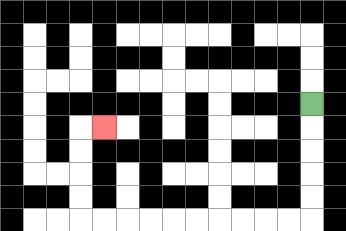{'start': '[13, 4]', 'end': '[4, 5]', 'path_directions': 'D,D,D,D,D,L,L,L,L,L,L,L,L,L,L,U,U,U,U,R', 'path_coordinates': '[[13, 4], [13, 5], [13, 6], [13, 7], [13, 8], [13, 9], [12, 9], [11, 9], [10, 9], [9, 9], [8, 9], [7, 9], [6, 9], [5, 9], [4, 9], [3, 9], [3, 8], [3, 7], [3, 6], [3, 5], [4, 5]]'}